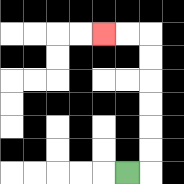{'start': '[5, 7]', 'end': '[4, 1]', 'path_directions': 'R,U,U,U,U,U,U,L,L', 'path_coordinates': '[[5, 7], [6, 7], [6, 6], [6, 5], [6, 4], [6, 3], [6, 2], [6, 1], [5, 1], [4, 1]]'}